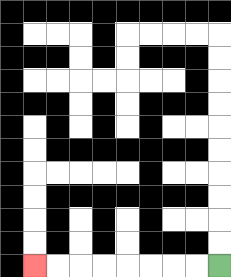{'start': '[9, 11]', 'end': '[1, 11]', 'path_directions': 'L,L,L,L,L,L,L,L', 'path_coordinates': '[[9, 11], [8, 11], [7, 11], [6, 11], [5, 11], [4, 11], [3, 11], [2, 11], [1, 11]]'}